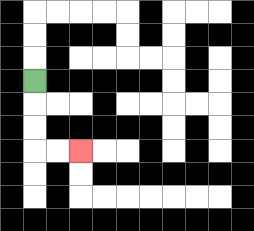{'start': '[1, 3]', 'end': '[3, 6]', 'path_directions': 'D,D,D,R,R', 'path_coordinates': '[[1, 3], [1, 4], [1, 5], [1, 6], [2, 6], [3, 6]]'}